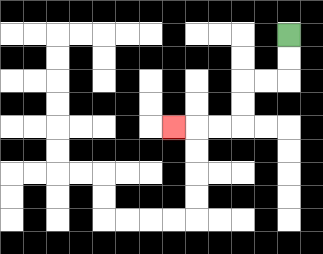{'start': '[12, 1]', 'end': '[7, 5]', 'path_directions': 'D,D,L,L,D,D,L,L,L', 'path_coordinates': '[[12, 1], [12, 2], [12, 3], [11, 3], [10, 3], [10, 4], [10, 5], [9, 5], [8, 5], [7, 5]]'}